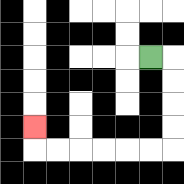{'start': '[6, 2]', 'end': '[1, 5]', 'path_directions': 'R,D,D,D,D,L,L,L,L,L,L,U', 'path_coordinates': '[[6, 2], [7, 2], [7, 3], [7, 4], [7, 5], [7, 6], [6, 6], [5, 6], [4, 6], [3, 6], [2, 6], [1, 6], [1, 5]]'}